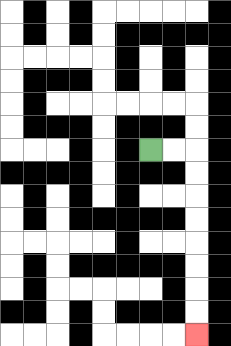{'start': '[6, 6]', 'end': '[8, 14]', 'path_directions': 'R,R,D,D,D,D,D,D,D,D', 'path_coordinates': '[[6, 6], [7, 6], [8, 6], [8, 7], [8, 8], [8, 9], [8, 10], [8, 11], [8, 12], [8, 13], [8, 14]]'}